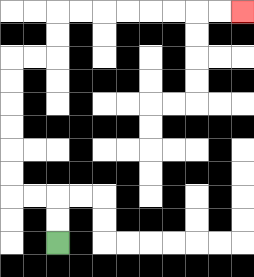{'start': '[2, 10]', 'end': '[10, 0]', 'path_directions': 'U,U,L,L,U,U,U,U,U,U,R,R,U,U,R,R,R,R,R,R,R,R', 'path_coordinates': '[[2, 10], [2, 9], [2, 8], [1, 8], [0, 8], [0, 7], [0, 6], [0, 5], [0, 4], [0, 3], [0, 2], [1, 2], [2, 2], [2, 1], [2, 0], [3, 0], [4, 0], [5, 0], [6, 0], [7, 0], [8, 0], [9, 0], [10, 0]]'}